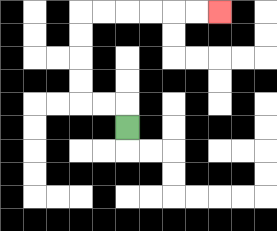{'start': '[5, 5]', 'end': '[9, 0]', 'path_directions': 'U,L,L,U,U,U,U,R,R,R,R,R,R', 'path_coordinates': '[[5, 5], [5, 4], [4, 4], [3, 4], [3, 3], [3, 2], [3, 1], [3, 0], [4, 0], [5, 0], [6, 0], [7, 0], [8, 0], [9, 0]]'}